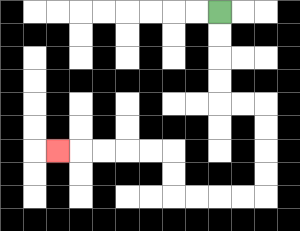{'start': '[9, 0]', 'end': '[2, 6]', 'path_directions': 'D,D,D,D,R,R,D,D,D,D,L,L,L,L,U,U,L,L,L,L,L', 'path_coordinates': '[[9, 0], [9, 1], [9, 2], [9, 3], [9, 4], [10, 4], [11, 4], [11, 5], [11, 6], [11, 7], [11, 8], [10, 8], [9, 8], [8, 8], [7, 8], [7, 7], [7, 6], [6, 6], [5, 6], [4, 6], [3, 6], [2, 6]]'}